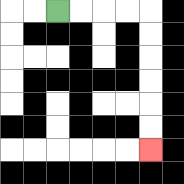{'start': '[2, 0]', 'end': '[6, 6]', 'path_directions': 'R,R,R,R,D,D,D,D,D,D', 'path_coordinates': '[[2, 0], [3, 0], [4, 0], [5, 0], [6, 0], [6, 1], [6, 2], [6, 3], [6, 4], [6, 5], [6, 6]]'}